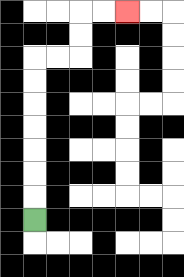{'start': '[1, 9]', 'end': '[5, 0]', 'path_directions': 'U,U,U,U,U,U,U,R,R,U,U,R,R', 'path_coordinates': '[[1, 9], [1, 8], [1, 7], [1, 6], [1, 5], [1, 4], [1, 3], [1, 2], [2, 2], [3, 2], [3, 1], [3, 0], [4, 0], [5, 0]]'}